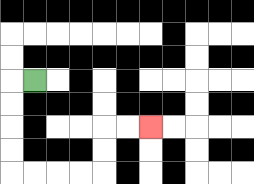{'start': '[1, 3]', 'end': '[6, 5]', 'path_directions': 'L,D,D,D,D,R,R,R,R,U,U,R,R', 'path_coordinates': '[[1, 3], [0, 3], [0, 4], [0, 5], [0, 6], [0, 7], [1, 7], [2, 7], [3, 7], [4, 7], [4, 6], [4, 5], [5, 5], [6, 5]]'}